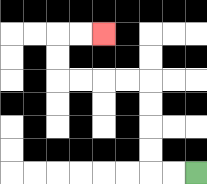{'start': '[8, 7]', 'end': '[4, 1]', 'path_directions': 'L,L,U,U,U,U,L,L,L,L,U,U,R,R', 'path_coordinates': '[[8, 7], [7, 7], [6, 7], [6, 6], [6, 5], [6, 4], [6, 3], [5, 3], [4, 3], [3, 3], [2, 3], [2, 2], [2, 1], [3, 1], [4, 1]]'}